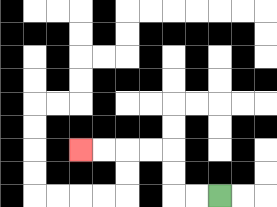{'start': '[9, 8]', 'end': '[3, 6]', 'path_directions': 'L,L,U,U,L,L,L,L', 'path_coordinates': '[[9, 8], [8, 8], [7, 8], [7, 7], [7, 6], [6, 6], [5, 6], [4, 6], [3, 6]]'}